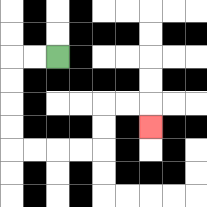{'start': '[2, 2]', 'end': '[6, 5]', 'path_directions': 'L,L,D,D,D,D,R,R,R,R,U,U,R,R,D', 'path_coordinates': '[[2, 2], [1, 2], [0, 2], [0, 3], [0, 4], [0, 5], [0, 6], [1, 6], [2, 6], [3, 6], [4, 6], [4, 5], [4, 4], [5, 4], [6, 4], [6, 5]]'}